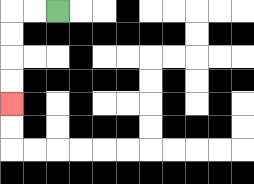{'start': '[2, 0]', 'end': '[0, 4]', 'path_directions': 'L,L,D,D,D,D', 'path_coordinates': '[[2, 0], [1, 0], [0, 0], [0, 1], [0, 2], [0, 3], [0, 4]]'}